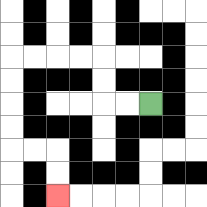{'start': '[6, 4]', 'end': '[2, 8]', 'path_directions': 'L,L,U,U,L,L,L,L,D,D,D,D,R,R,D,D', 'path_coordinates': '[[6, 4], [5, 4], [4, 4], [4, 3], [4, 2], [3, 2], [2, 2], [1, 2], [0, 2], [0, 3], [0, 4], [0, 5], [0, 6], [1, 6], [2, 6], [2, 7], [2, 8]]'}